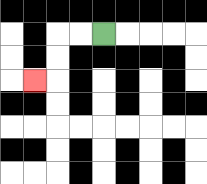{'start': '[4, 1]', 'end': '[1, 3]', 'path_directions': 'L,L,D,D,L', 'path_coordinates': '[[4, 1], [3, 1], [2, 1], [2, 2], [2, 3], [1, 3]]'}